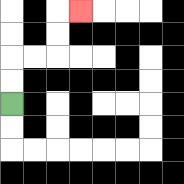{'start': '[0, 4]', 'end': '[3, 0]', 'path_directions': 'U,U,R,R,U,U,R', 'path_coordinates': '[[0, 4], [0, 3], [0, 2], [1, 2], [2, 2], [2, 1], [2, 0], [3, 0]]'}